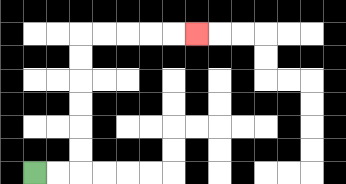{'start': '[1, 7]', 'end': '[8, 1]', 'path_directions': 'R,R,U,U,U,U,U,U,R,R,R,R,R', 'path_coordinates': '[[1, 7], [2, 7], [3, 7], [3, 6], [3, 5], [3, 4], [3, 3], [3, 2], [3, 1], [4, 1], [5, 1], [6, 1], [7, 1], [8, 1]]'}